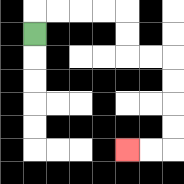{'start': '[1, 1]', 'end': '[5, 6]', 'path_directions': 'U,R,R,R,R,D,D,R,R,D,D,D,D,L,L', 'path_coordinates': '[[1, 1], [1, 0], [2, 0], [3, 0], [4, 0], [5, 0], [5, 1], [5, 2], [6, 2], [7, 2], [7, 3], [7, 4], [7, 5], [7, 6], [6, 6], [5, 6]]'}